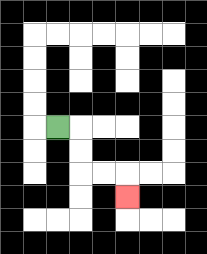{'start': '[2, 5]', 'end': '[5, 8]', 'path_directions': 'R,D,D,R,R,D', 'path_coordinates': '[[2, 5], [3, 5], [3, 6], [3, 7], [4, 7], [5, 7], [5, 8]]'}